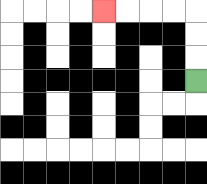{'start': '[8, 3]', 'end': '[4, 0]', 'path_directions': 'U,U,U,L,L,L,L', 'path_coordinates': '[[8, 3], [8, 2], [8, 1], [8, 0], [7, 0], [6, 0], [5, 0], [4, 0]]'}